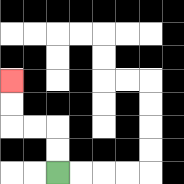{'start': '[2, 7]', 'end': '[0, 3]', 'path_directions': 'U,U,L,L,U,U', 'path_coordinates': '[[2, 7], [2, 6], [2, 5], [1, 5], [0, 5], [0, 4], [0, 3]]'}